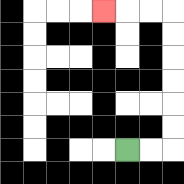{'start': '[5, 6]', 'end': '[4, 0]', 'path_directions': 'R,R,U,U,U,U,U,U,L,L,L', 'path_coordinates': '[[5, 6], [6, 6], [7, 6], [7, 5], [7, 4], [7, 3], [7, 2], [7, 1], [7, 0], [6, 0], [5, 0], [4, 0]]'}